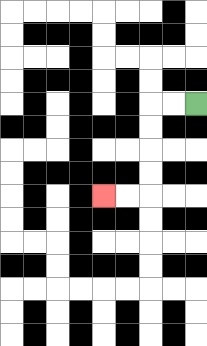{'start': '[8, 4]', 'end': '[4, 8]', 'path_directions': 'L,L,D,D,D,D,L,L', 'path_coordinates': '[[8, 4], [7, 4], [6, 4], [6, 5], [6, 6], [6, 7], [6, 8], [5, 8], [4, 8]]'}